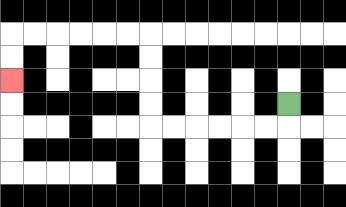{'start': '[12, 4]', 'end': '[0, 3]', 'path_directions': 'D,L,L,L,L,L,L,U,U,U,U,L,L,L,L,L,L,D,D', 'path_coordinates': '[[12, 4], [12, 5], [11, 5], [10, 5], [9, 5], [8, 5], [7, 5], [6, 5], [6, 4], [6, 3], [6, 2], [6, 1], [5, 1], [4, 1], [3, 1], [2, 1], [1, 1], [0, 1], [0, 2], [0, 3]]'}